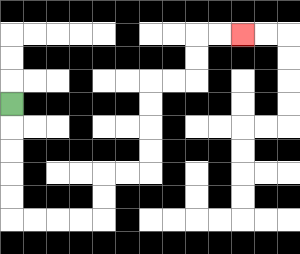{'start': '[0, 4]', 'end': '[10, 1]', 'path_directions': 'D,D,D,D,D,R,R,R,R,U,U,R,R,U,U,U,U,R,R,U,U,R,R', 'path_coordinates': '[[0, 4], [0, 5], [0, 6], [0, 7], [0, 8], [0, 9], [1, 9], [2, 9], [3, 9], [4, 9], [4, 8], [4, 7], [5, 7], [6, 7], [6, 6], [6, 5], [6, 4], [6, 3], [7, 3], [8, 3], [8, 2], [8, 1], [9, 1], [10, 1]]'}